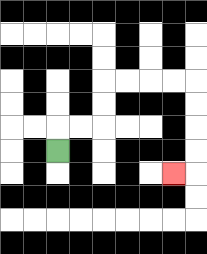{'start': '[2, 6]', 'end': '[7, 7]', 'path_directions': 'U,R,R,U,U,R,R,R,R,D,D,D,D,L', 'path_coordinates': '[[2, 6], [2, 5], [3, 5], [4, 5], [4, 4], [4, 3], [5, 3], [6, 3], [7, 3], [8, 3], [8, 4], [8, 5], [8, 6], [8, 7], [7, 7]]'}